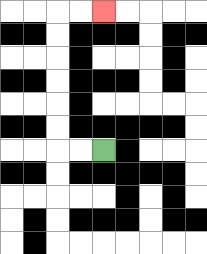{'start': '[4, 6]', 'end': '[4, 0]', 'path_directions': 'L,L,U,U,U,U,U,U,R,R', 'path_coordinates': '[[4, 6], [3, 6], [2, 6], [2, 5], [2, 4], [2, 3], [2, 2], [2, 1], [2, 0], [3, 0], [4, 0]]'}